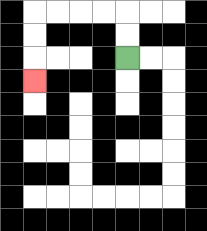{'start': '[5, 2]', 'end': '[1, 3]', 'path_directions': 'U,U,L,L,L,L,D,D,D', 'path_coordinates': '[[5, 2], [5, 1], [5, 0], [4, 0], [3, 0], [2, 0], [1, 0], [1, 1], [1, 2], [1, 3]]'}